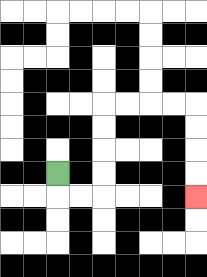{'start': '[2, 7]', 'end': '[8, 8]', 'path_directions': 'D,R,R,U,U,U,U,R,R,R,R,D,D,D,D', 'path_coordinates': '[[2, 7], [2, 8], [3, 8], [4, 8], [4, 7], [4, 6], [4, 5], [4, 4], [5, 4], [6, 4], [7, 4], [8, 4], [8, 5], [8, 6], [8, 7], [8, 8]]'}